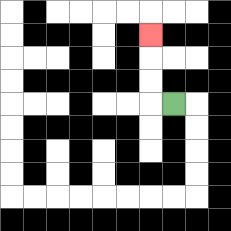{'start': '[7, 4]', 'end': '[6, 1]', 'path_directions': 'L,U,U,U', 'path_coordinates': '[[7, 4], [6, 4], [6, 3], [6, 2], [6, 1]]'}